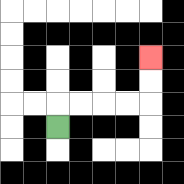{'start': '[2, 5]', 'end': '[6, 2]', 'path_directions': 'U,R,R,R,R,U,U', 'path_coordinates': '[[2, 5], [2, 4], [3, 4], [4, 4], [5, 4], [6, 4], [6, 3], [6, 2]]'}